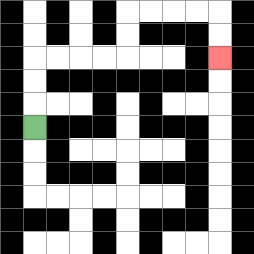{'start': '[1, 5]', 'end': '[9, 2]', 'path_directions': 'U,U,U,R,R,R,R,U,U,R,R,R,R,D,D', 'path_coordinates': '[[1, 5], [1, 4], [1, 3], [1, 2], [2, 2], [3, 2], [4, 2], [5, 2], [5, 1], [5, 0], [6, 0], [7, 0], [8, 0], [9, 0], [9, 1], [9, 2]]'}